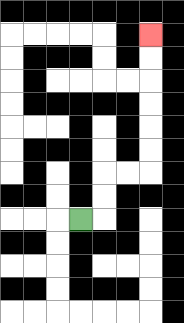{'start': '[3, 9]', 'end': '[6, 1]', 'path_directions': 'R,U,U,R,R,U,U,U,U,U,U', 'path_coordinates': '[[3, 9], [4, 9], [4, 8], [4, 7], [5, 7], [6, 7], [6, 6], [6, 5], [6, 4], [6, 3], [6, 2], [6, 1]]'}